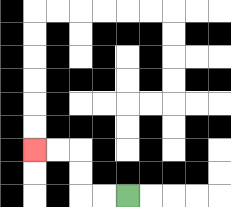{'start': '[5, 8]', 'end': '[1, 6]', 'path_directions': 'L,L,U,U,L,L', 'path_coordinates': '[[5, 8], [4, 8], [3, 8], [3, 7], [3, 6], [2, 6], [1, 6]]'}